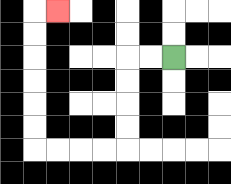{'start': '[7, 2]', 'end': '[2, 0]', 'path_directions': 'L,L,D,D,D,D,L,L,L,L,U,U,U,U,U,U,R', 'path_coordinates': '[[7, 2], [6, 2], [5, 2], [5, 3], [5, 4], [5, 5], [5, 6], [4, 6], [3, 6], [2, 6], [1, 6], [1, 5], [1, 4], [1, 3], [1, 2], [1, 1], [1, 0], [2, 0]]'}